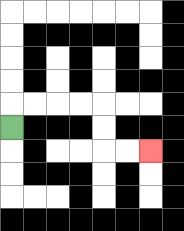{'start': '[0, 5]', 'end': '[6, 6]', 'path_directions': 'U,R,R,R,R,D,D,R,R', 'path_coordinates': '[[0, 5], [0, 4], [1, 4], [2, 4], [3, 4], [4, 4], [4, 5], [4, 6], [5, 6], [6, 6]]'}